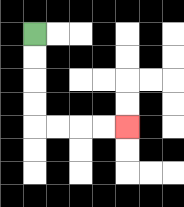{'start': '[1, 1]', 'end': '[5, 5]', 'path_directions': 'D,D,D,D,R,R,R,R', 'path_coordinates': '[[1, 1], [1, 2], [1, 3], [1, 4], [1, 5], [2, 5], [3, 5], [4, 5], [5, 5]]'}